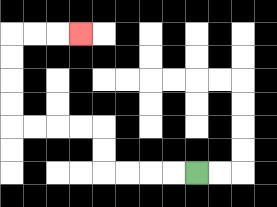{'start': '[8, 7]', 'end': '[3, 1]', 'path_directions': 'L,L,L,L,U,U,L,L,L,L,U,U,U,U,R,R,R', 'path_coordinates': '[[8, 7], [7, 7], [6, 7], [5, 7], [4, 7], [4, 6], [4, 5], [3, 5], [2, 5], [1, 5], [0, 5], [0, 4], [0, 3], [0, 2], [0, 1], [1, 1], [2, 1], [3, 1]]'}